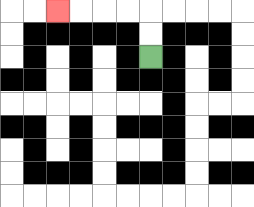{'start': '[6, 2]', 'end': '[2, 0]', 'path_directions': 'U,U,L,L,L,L', 'path_coordinates': '[[6, 2], [6, 1], [6, 0], [5, 0], [4, 0], [3, 0], [2, 0]]'}